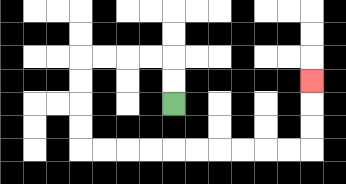{'start': '[7, 4]', 'end': '[13, 3]', 'path_directions': 'U,U,L,L,L,L,D,D,D,D,R,R,R,R,R,R,R,R,R,R,U,U,U', 'path_coordinates': '[[7, 4], [7, 3], [7, 2], [6, 2], [5, 2], [4, 2], [3, 2], [3, 3], [3, 4], [3, 5], [3, 6], [4, 6], [5, 6], [6, 6], [7, 6], [8, 6], [9, 6], [10, 6], [11, 6], [12, 6], [13, 6], [13, 5], [13, 4], [13, 3]]'}